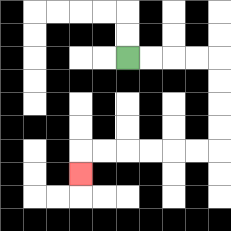{'start': '[5, 2]', 'end': '[3, 7]', 'path_directions': 'R,R,R,R,D,D,D,D,L,L,L,L,L,L,D', 'path_coordinates': '[[5, 2], [6, 2], [7, 2], [8, 2], [9, 2], [9, 3], [9, 4], [9, 5], [9, 6], [8, 6], [7, 6], [6, 6], [5, 6], [4, 6], [3, 6], [3, 7]]'}